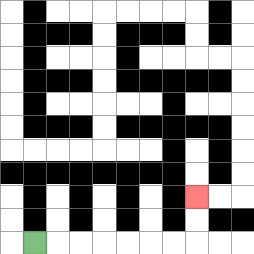{'start': '[1, 10]', 'end': '[8, 8]', 'path_directions': 'R,R,R,R,R,R,R,U,U', 'path_coordinates': '[[1, 10], [2, 10], [3, 10], [4, 10], [5, 10], [6, 10], [7, 10], [8, 10], [8, 9], [8, 8]]'}